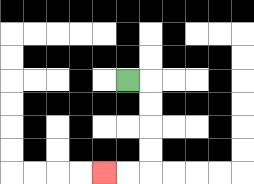{'start': '[5, 3]', 'end': '[4, 7]', 'path_directions': 'R,D,D,D,D,L,L', 'path_coordinates': '[[5, 3], [6, 3], [6, 4], [6, 5], [6, 6], [6, 7], [5, 7], [4, 7]]'}